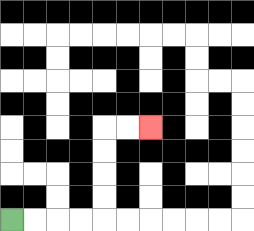{'start': '[0, 9]', 'end': '[6, 5]', 'path_directions': 'R,R,R,R,U,U,U,U,R,R', 'path_coordinates': '[[0, 9], [1, 9], [2, 9], [3, 9], [4, 9], [4, 8], [4, 7], [4, 6], [4, 5], [5, 5], [6, 5]]'}